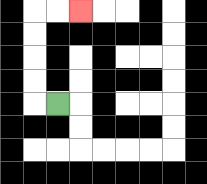{'start': '[2, 4]', 'end': '[3, 0]', 'path_directions': 'L,U,U,U,U,R,R', 'path_coordinates': '[[2, 4], [1, 4], [1, 3], [1, 2], [1, 1], [1, 0], [2, 0], [3, 0]]'}